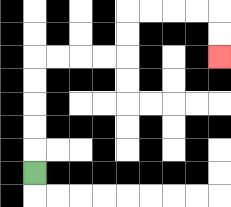{'start': '[1, 7]', 'end': '[9, 2]', 'path_directions': 'U,U,U,U,U,R,R,R,R,U,U,R,R,R,R,D,D', 'path_coordinates': '[[1, 7], [1, 6], [1, 5], [1, 4], [1, 3], [1, 2], [2, 2], [3, 2], [4, 2], [5, 2], [5, 1], [5, 0], [6, 0], [7, 0], [8, 0], [9, 0], [9, 1], [9, 2]]'}